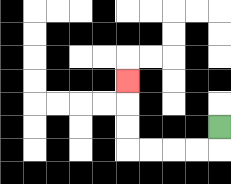{'start': '[9, 5]', 'end': '[5, 3]', 'path_directions': 'D,L,L,L,L,U,U,U', 'path_coordinates': '[[9, 5], [9, 6], [8, 6], [7, 6], [6, 6], [5, 6], [5, 5], [5, 4], [5, 3]]'}